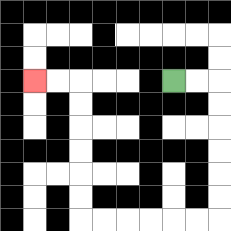{'start': '[7, 3]', 'end': '[1, 3]', 'path_directions': 'R,R,D,D,D,D,D,D,L,L,L,L,L,L,U,U,U,U,U,U,L,L', 'path_coordinates': '[[7, 3], [8, 3], [9, 3], [9, 4], [9, 5], [9, 6], [9, 7], [9, 8], [9, 9], [8, 9], [7, 9], [6, 9], [5, 9], [4, 9], [3, 9], [3, 8], [3, 7], [3, 6], [3, 5], [3, 4], [3, 3], [2, 3], [1, 3]]'}